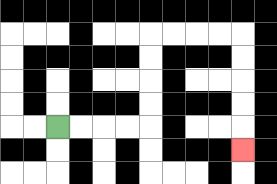{'start': '[2, 5]', 'end': '[10, 6]', 'path_directions': 'R,R,R,R,U,U,U,U,R,R,R,R,D,D,D,D,D', 'path_coordinates': '[[2, 5], [3, 5], [4, 5], [5, 5], [6, 5], [6, 4], [6, 3], [6, 2], [6, 1], [7, 1], [8, 1], [9, 1], [10, 1], [10, 2], [10, 3], [10, 4], [10, 5], [10, 6]]'}